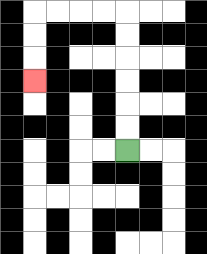{'start': '[5, 6]', 'end': '[1, 3]', 'path_directions': 'U,U,U,U,U,U,L,L,L,L,D,D,D', 'path_coordinates': '[[5, 6], [5, 5], [5, 4], [5, 3], [5, 2], [5, 1], [5, 0], [4, 0], [3, 0], [2, 0], [1, 0], [1, 1], [1, 2], [1, 3]]'}